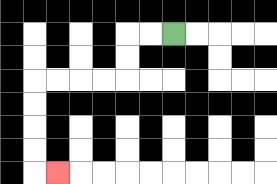{'start': '[7, 1]', 'end': '[2, 7]', 'path_directions': 'L,L,D,D,L,L,L,L,D,D,D,D,R', 'path_coordinates': '[[7, 1], [6, 1], [5, 1], [5, 2], [5, 3], [4, 3], [3, 3], [2, 3], [1, 3], [1, 4], [1, 5], [1, 6], [1, 7], [2, 7]]'}